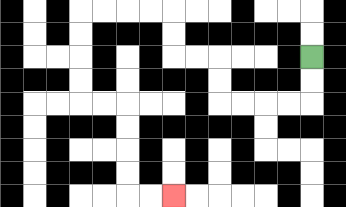{'start': '[13, 2]', 'end': '[7, 8]', 'path_directions': 'D,D,L,L,L,L,U,U,L,L,U,U,L,L,L,L,D,D,D,D,R,R,D,D,D,D,R,R', 'path_coordinates': '[[13, 2], [13, 3], [13, 4], [12, 4], [11, 4], [10, 4], [9, 4], [9, 3], [9, 2], [8, 2], [7, 2], [7, 1], [7, 0], [6, 0], [5, 0], [4, 0], [3, 0], [3, 1], [3, 2], [3, 3], [3, 4], [4, 4], [5, 4], [5, 5], [5, 6], [5, 7], [5, 8], [6, 8], [7, 8]]'}